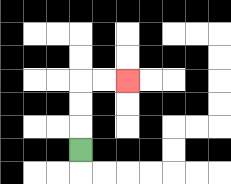{'start': '[3, 6]', 'end': '[5, 3]', 'path_directions': 'U,U,U,R,R', 'path_coordinates': '[[3, 6], [3, 5], [3, 4], [3, 3], [4, 3], [5, 3]]'}